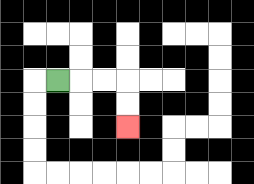{'start': '[2, 3]', 'end': '[5, 5]', 'path_directions': 'R,R,R,D,D', 'path_coordinates': '[[2, 3], [3, 3], [4, 3], [5, 3], [5, 4], [5, 5]]'}